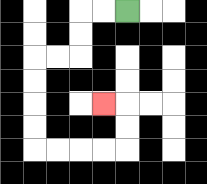{'start': '[5, 0]', 'end': '[4, 4]', 'path_directions': 'L,L,D,D,L,L,D,D,D,D,R,R,R,R,U,U,L', 'path_coordinates': '[[5, 0], [4, 0], [3, 0], [3, 1], [3, 2], [2, 2], [1, 2], [1, 3], [1, 4], [1, 5], [1, 6], [2, 6], [3, 6], [4, 6], [5, 6], [5, 5], [5, 4], [4, 4]]'}